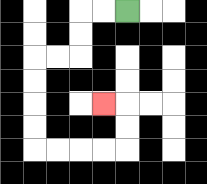{'start': '[5, 0]', 'end': '[4, 4]', 'path_directions': 'L,L,D,D,L,L,D,D,D,D,R,R,R,R,U,U,L', 'path_coordinates': '[[5, 0], [4, 0], [3, 0], [3, 1], [3, 2], [2, 2], [1, 2], [1, 3], [1, 4], [1, 5], [1, 6], [2, 6], [3, 6], [4, 6], [5, 6], [5, 5], [5, 4], [4, 4]]'}